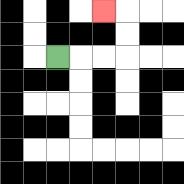{'start': '[2, 2]', 'end': '[4, 0]', 'path_directions': 'R,R,R,U,U,L', 'path_coordinates': '[[2, 2], [3, 2], [4, 2], [5, 2], [5, 1], [5, 0], [4, 0]]'}